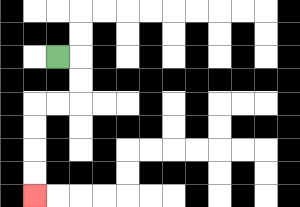{'start': '[2, 2]', 'end': '[1, 8]', 'path_directions': 'R,D,D,L,L,D,D,D,D', 'path_coordinates': '[[2, 2], [3, 2], [3, 3], [3, 4], [2, 4], [1, 4], [1, 5], [1, 6], [1, 7], [1, 8]]'}